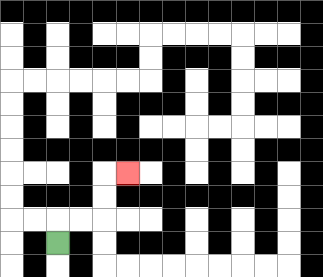{'start': '[2, 10]', 'end': '[5, 7]', 'path_directions': 'U,R,R,U,U,R', 'path_coordinates': '[[2, 10], [2, 9], [3, 9], [4, 9], [4, 8], [4, 7], [5, 7]]'}